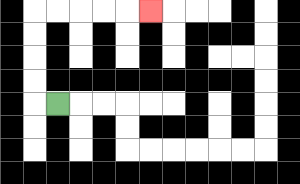{'start': '[2, 4]', 'end': '[6, 0]', 'path_directions': 'L,U,U,U,U,R,R,R,R,R', 'path_coordinates': '[[2, 4], [1, 4], [1, 3], [1, 2], [1, 1], [1, 0], [2, 0], [3, 0], [4, 0], [5, 0], [6, 0]]'}